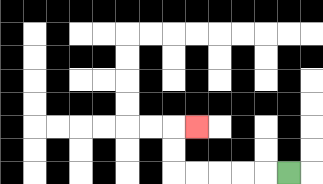{'start': '[12, 7]', 'end': '[8, 5]', 'path_directions': 'L,L,L,L,L,U,U,R', 'path_coordinates': '[[12, 7], [11, 7], [10, 7], [9, 7], [8, 7], [7, 7], [7, 6], [7, 5], [8, 5]]'}